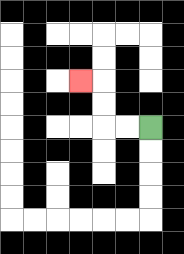{'start': '[6, 5]', 'end': '[3, 3]', 'path_directions': 'L,L,U,U,L', 'path_coordinates': '[[6, 5], [5, 5], [4, 5], [4, 4], [4, 3], [3, 3]]'}